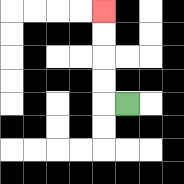{'start': '[5, 4]', 'end': '[4, 0]', 'path_directions': 'L,U,U,U,U', 'path_coordinates': '[[5, 4], [4, 4], [4, 3], [4, 2], [4, 1], [4, 0]]'}